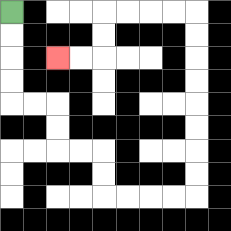{'start': '[0, 0]', 'end': '[2, 2]', 'path_directions': 'D,D,D,D,R,R,D,D,R,R,D,D,R,R,R,R,U,U,U,U,U,U,U,U,L,L,L,L,D,D,L,L', 'path_coordinates': '[[0, 0], [0, 1], [0, 2], [0, 3], [0, 4], [1, 4], [2, 4], [2, 5], [2, 6], [3, 6], [4, 6], [4, 7], [4, 8], [5, 8], [6, 8], [7, 8], [8, 8], [8, 7], [8, 6], [8, 5], [8, 4], [8, 3], [8, 2], [8, 1], [8, 0], [7, 0], [6, 0], [5, 0], [4, 0], [4, 1], [4, 2], [3, 2], [2, 2]]'}